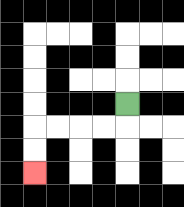{'start': '[5, 4]', 'end': '[1, 7]', 'path_directions': 'D,L,L,L,L,D,D', 'path_coordinates': '[[5, 4], [5, 5], [4, 5], [3, 5], [2, 5], [1, 5], [1, 6], [1, 7]]'}